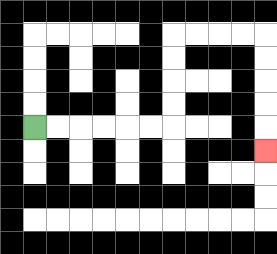{'start': '[1, 5]', 'end': '[11, 6]', 'path_directions': 'R,R,R,R,R,R,U,U,U,U,R,R,R,R,D,D,D,D,D', 'path_coordinates': '[[1, 5], [2, 5], [3, 5], [4, 5], [5, 5], [6, 5], [7, 5], [7, 4], [7, 3], [7, 2], [7, 1], [8, 1], [9, 1], [10, 1], [11, 1], [11, 2], [11, 3], [11, 4], [11, 5], [11, 6]]'}